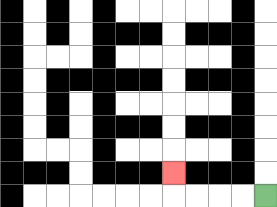{'start': '[11, 8]', 'end': '[7, 7]', 'path_directions': 'L,L,L,L,U', 'path_coordinates': '[[11, 8], [10, 8], [9, 8], [8, 8], [7, 8], [7, 7]]'}